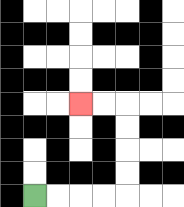{'start': '[1, 8]', 'end': '[3, 4]', 'path_directions': 'R,R,R,R,U,U,U,U,L,L', 'path_coordinates': '[[1, 8], [2, 8], [3, 8], [4, 8], [5, 8], [5, 7], [5, 6], [5, 5], [5, 4], [4, 4], [3, 4]]'}